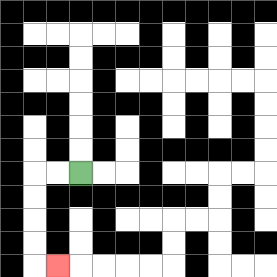{'start': '[3, 7]', 'end': '[2, 11]', 'path_directions': 'L,L,D,D,D,D,R', 'path_coordinates': '[[3, 7], [2, 7], [1, 7], [1, 8], [1, 9], [1, 10], [1, 11], [2, 11]]'}